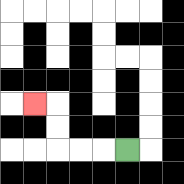{'start': '[5, 6]', 'end': '[1, 4]', 'path_directions': 'L,L,L,U,U,L', 'path_coordinates': '[[5, 6], [4, 6], [3, 6], [2, 6], [2, 5], [2, 4], [1, 4]]'}